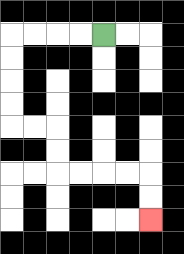{'start': '[4, 1]', 'end': '[6, 9]', 'path_directions': 'L,L,L,L,D,D,D,D,R,R,D,D,R,R,R,R,D,D', 'path_coordinates': '[[4, 1], [3, 1], [2, 1], [1, 1], [0, 1], [0, 2], [0, 3], [0, 4], [0, 5], [1, 5], [2, 5], [2, 6], [2, 7], [3, 7], [4, 7], [5, 7], [6, 7], [6, 8], [6, 9]]'}